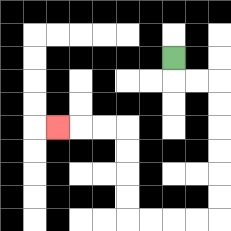{'start': '[7, 2]', 'end': '[2, 5]', 'path_directions': 'D,R,R,D,D,D,D,D,D,L,L,L,L,U,U,U,U,L,L,L', 'path_coordinates': '[[7, 2], [7, 3], [8, 3], [9, 3], [9, 4], [9, 5], [9, 6], [9, 7], [9, 8], [9, 9], [8, 9], [7, 9], [6, 9], [5, 9], [5, 8], [5, 7], [5, 6], [5, 5], [4, 5], [3, 5], [2, 5]]'}